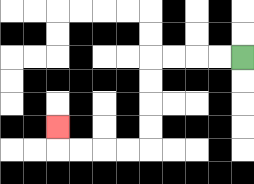{'start': '[10, 2]', 'end': '[2, 5]', 'path_directions': 'L,L,L,L,D,D,D,D,L,L,L,L,U', 'path_coordinates': '[[10, 2], [9, 2], [8, 2], [7, 2], [6, 2], [6, 3], [6, 4], [6, 5], [6, 6], [5, 6], [4, 6], [3, 6], [2, 6], [2, 5]]'}